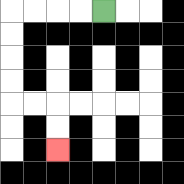{'start': '[4, 0]', 'end': '[2, 6]', 'path_directions': 'L,L,L,L,D,D,D,D,R,R,D,D', 'path_coordinates': '[[4, 0], [3, 0], [2, 0], [1, 0], [0, 0], [0, 1], [0, 2], [0, 3], [0, 4], [1, 4], [2, 4], [2, 5], [2, 6]]'}